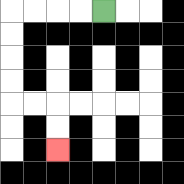{'start': '[4, 0]', 'end': '[2, 6]', 'path_directions': 'L,L,L,L,D,D,D,D,R,R,D,D', 'path_coordinates': '[[4, 0], [3, 0], [2, 0], [1, 0], [0, 0], [0, 1], [0, 2], [0, 3], [0, 4], [1, 4], [2, 4], [2, 5], [2, 6]]'}